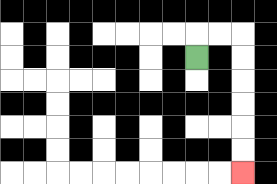{'start': '[8, 2]', 'end': '[10, 7]', 'path_directions': 'U,R,R,D,D,D,D,D,D', 'path_coordinates': '[[8, 2], [8, 1], [9, 1], [10, 1], [10, 2], [10, 3], [10, 4], [10, 5], [10, 6], [10, 7]]'}